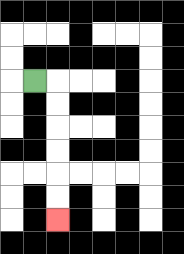{'start': '[1, 3]', 'end': '[2, 9]', 'path_directions': 'R,D,D,D,D,D,D', 'path_coordinates': '[[1, 3], [2, 3], [2, 4], [2, 5], [2, 6], [2, 7], [2, 8], [2, 9]]'}